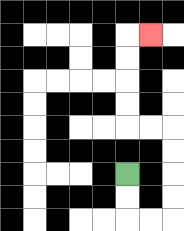{'start': '[5, 7]', 'end': '[6, 1]', 'path_directions': 'D,D,R,R,U,U,U,U,L,L,U,U,U,U,R', 'path_coordinates': '[[5, 7], [5, 8], [5, 9], [6, 9], [7, 9], [7, 8], [7, 7], [7, 6], [7, 5], [6, 5], [5, 5], [5, 4], [5, 3], [5, 2], [5, 1], [6, 1]]'}